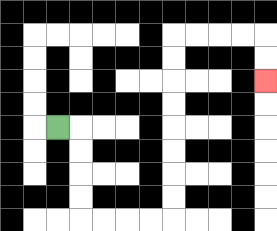{'start': '[2, 5]', 'end': '[11, 3]', 'path_directions': 'R,D,D,D,D,R,R,R,R,U,U,U,U,U,U,U,U,R,R,R,R,D,D', 'path_coordinates': '[[2, 5], [3, 5], [3, 6], [3, 7], [3, 8], [3, 9], [4, 9], [5, 9], [6, 9], [7, 9], [7, 8], [7, 7], [7, 6], [7, 5], [7, 4], [7, 3], [7, 2], [7, 1], [8, 1], [9, 1], [10, 1], [11, 1], [11, 2], [11, 3]]'}